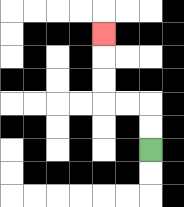{'start': '[6, 6]', 'end': '[4, 1]', 'path_directions': 'U,U,L,L,U,U,U', 'path_coordinates': '[[6, 6], [6, 5], [6, 4], [5, 4], [4, 4], [4, 3], [4, 2], [4, 1]]'}